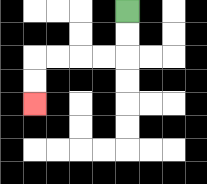{'start': '[5, 0]', 'end': '[1, 4]', 'path_directions': 'D,D,L,L,L,L,D,D', 'path_coordinates': '[[5, 0], [5, 1], [5, 2], [4, 2], [3, 2], [2, 2], [1, 2], [1, 3], [1, 4]]'}